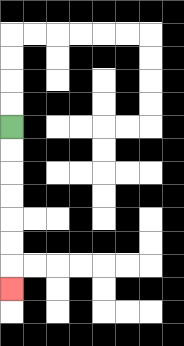{'start': '[0, 5]', 'end': '[0, 12]', 'path_directions': 'D,D,D,D,D,D,D', 'path_coordinates': '[[0, 5], [0, 6], [0, 7], [0, 8], [0, 9], [0, 10], [0, 11], [0, 12]]'}